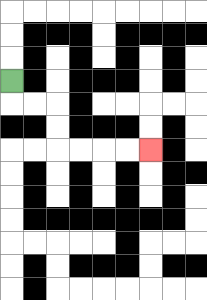{'start': '[0, 3]', 'end': '[6, 6]', 'path_directions': 'D,R,R,D,D,R,R,R,R', 'path_coordinates': '[[0, 3], [0, 4], [1, 4], [2, 4], [2, 5], [2, 6], [3, 6], [4, 6], [5, 6], [6, 6]]'}